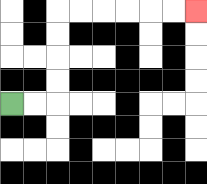{'start': '[0, 4]', 'end': '[8, 0]', 'path_directions': 'R,R,U,U,U,U,R,R,R,R,R,R', 'path_coordinates': '[[0, 4], [1, 4], [2, 4], [2, 3], [2, 2], [2, 1], [2, 0], [3, 0], [4, 0], [5, 0], [6, 0], [7, 0], [8, 0]]'}